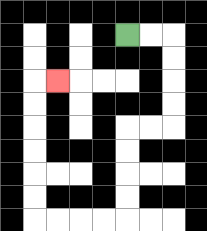{'start': '[5, 1]', 'end': '[2, 3]', 'path_directions': 'R,R,D,D,D,D,L,L,D,D,D,D,L,L,L,L,U,U,U,U,U,U,R', 'path_coordinates': '[[5, 1], [6, 1], [7, 1], [7, 2], [7, 3], [7, 4], [7, 5], [6, 5], [5, 5], [5, 6], [5, 7], [5, 8], [5, 9], [4, 9], [3, 9], [2, 9], [1, 9], [1, 8], [1, 7], [1, 6], [1, 5], [1, 4], [1, 3], [2, 3]]'}